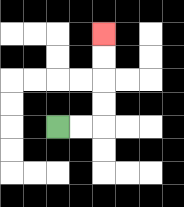{'start': '[2, 5]', 'end': '[4, 1]', 'path_directions': 'R,R,U,U,U,U', 'path_coordinates': '[[2, 5], [3, 5], [4, 5], [4, 4], [4, 3], [4, 2], [4, 1]]'}